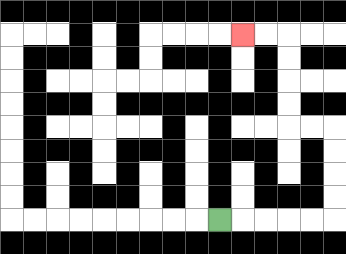{'start': '[9, 9]', 'end': '[10, 1]', 'path_directions': 'R,R,R,R,R,U,U,U,U,L,L,U,U,U,U,L,L', 'path_coordinates': '[[9, 9], [10, 9], [11, 9], [12, 9], [13, 9], [14, 9], [14, 8], [14, 7], [14, 6], [14, 5], [13, 5], [12, 5], [12, 4], [12, 3], [12, 2], [12, 1], [11, 1], [10, 1]]'}